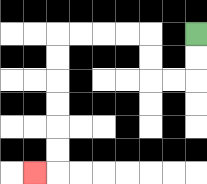{'start': '[8, 1]', 'end': '[1, 7]', 'path_directions': 'D,D,L,L,U,U,L,L,L,L,D,D,D,D,D,D,L', 'path_coordinates': '[[8, 1], [8, 2], [8, 3], [7, 3], [6, 3], [6, 2], [6, 1], [5, 1], [4, 1], [3, 1], [2, 1], [2, 2], [2, 3], [2, 4], [2, 5], [2, 6], [2, 7], [1, 7]]'}